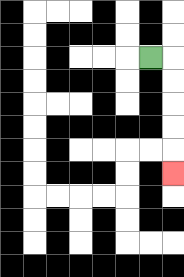{'start': '[6, 2]', 'end': '[7, 7]', 'path_directions': 'R,D,D,D,D,D', 'path_coordinates': '[[6, 2], [7, 2], [7, 3], [7, 4], [7, 5], [7, 6], [7, 7]]'}